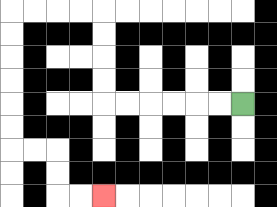{'start': '[10, 4]', 'end': '[4, 8]', 'path_directions': 'L,L,L,L,L,L,U,U,U,U,L,L,L,L,D,D,D,D,D,D,R,R,D,D,R,R', 'path_coordinates': '[[10, 4], [9, 4], [8, 4], [7, 4], [6, 4], [5, 4], [4, 4], [4, 3], [4, 2], [4, 1], [4, 0], [3, 0], [2, 0], [1, 0], [0, 0], [0, 1], [0, 2], [0, 3], [0, 4], [0, 5], [0, 6], [1, 6], [2, 6], [2, 7], [2, 8], [3, 8], [4, 8]]'}